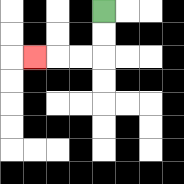{'start': '[4, 0]', 'end': '[1, 2]', 'path_directions': 'D,D,L,L,L', 'path_coordinates': '[[4, 0], [4, 1], [4, 2], [3, 2], [2, 2], [1, 2]]'}